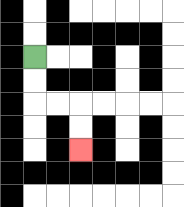{'start': '[1, 2]', 'end': '[3, 6]', 'path_directions': 'D,D,R,R,D,D', 'path_coordinates': '[[1, 2], [1, 3], [1, 4], [2, 4], [3, 4], [3, 5], [3, 6]]'}